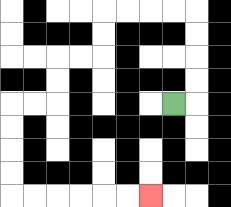{'start': '[7, 4]', 'end': '[6, 8]', 'path_directions': 'R,U,U,U,U,L,L,L,L,D,D,L,L,D,D,L,L,D,D,D,D,R,R,R,R,R,R', 'path_coordinates': '[[7, 4], [8, 4], [8, 3], [8, 2], [8, 1], [8, 0], [7, 0], [6, 0], [5, 0], [4, 0], [4, 1], [4, 2], [3, 2], [2, 2], [2, 3], [2, 4], [1, 4], [0, 4], [0, 5], [0, 6], [0, 7], [0, 8], [1, 8], [2, 8], [3, 8], [4, 8], [5, 8], [6, 8]]'}